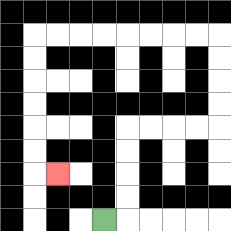{'start': '[4, 9]', 'end': '[2, 7]', 'path_directions': 'R,U,U,U,U,R,R,R,R,U,U,U,U,L,L,L,L,L,L,L,L,D,D,D,D,D,D,R', 'path_coordinates': '[[4, 9], [5, 9], [5, 8], [5, 7], [5, 6], [5, 5], [6, 5], [7, 5], [8, 5], [9, 5], [9, 4], [9, 3], [9, 2], [9, 1], [8, 1], [7, 1], [6, 1], [5, 1], [4, 1], [3, 1], [2, 1], [1, 1], [1, 2], [1, 3], [1, 4], [1, 5], [1, 6], [1, 7], [2, 7]]'}